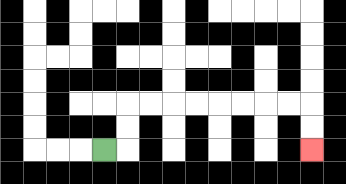{'start': '[4, 6]', 'end': '[13, 6]', 'path_directions': 'R,U,U,R,R,R,R,R,R,R,R,D,D', 'path_coordinates': '[[4, 6], [5, 6], [5, 5], [5, 4], [6, 4], [7, 4], [8, 4], [9, 4], [10, 4], [11, 4], [12, 4], [13, 4], [13, 5], [13, 6]]'}